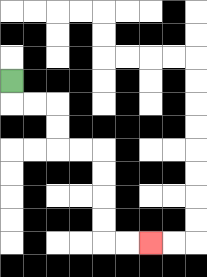{'start': '[0, 3]', 'end': '[6, 10]', 'path_directions': 'D,R,R,D,D,R,R,D,D,D,D,R,R', 'path_coordinates': '[[0, 3], [0, 4], [1, 4], [2, 4], [2, 5], [2, 6], [3, 6], [4, 6], [4, 7], [4, 8], [4, 9], [4, 10], [5, 10], [6, 10]]'}